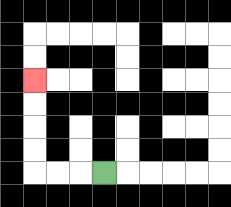{'start': '[4, 7]', 'end': '[1, 3]', 'path_directions': 'L,L,L,U,U,U,U', 'path_coordinates': '[[4, 7], [3, 7], [2, 7], [1, 7], [1, 6], [1, 5], [1, 4], [1, 3]]'}